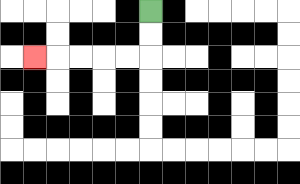{'start': '[6, 0]', 'end': '[1, 2]', 'path_directions': 'D,D,L,L,L,L,L', 'path_coordinates': '[[6, 0], [6, 1], [6, 2], [5, 2], [4, 2], [3, 2], [2, 2], [1, 2]]'}